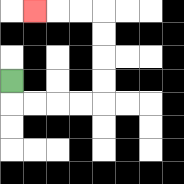{'start': '[0, 3]', 'end': '[1, 0]', 'path_directions': 'D,R,R,R,R,U,U,U,U,L,L,L', 'path_coordinates': '[[0, 3], [0, 4], [1, 4], [2, 4], [3, 4], [4, 4], [4, 3], [4, 2], [4, 1], [4, 0], [3, 0], [2, 0], [1, 0]]'}